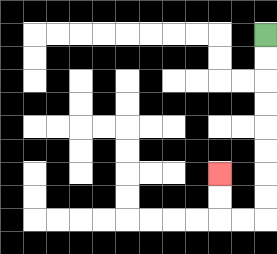{'start': '[11, 1]', 'end': '[9, 7]', 'path_directions': 'D,D,D,D,D,D,D,D,L,L,U,U', 'path_coordinates': '[[11, 1], [11, 2], [11, 3], [11, 4], [11, 5], [11, 6], [11, 7], [11, 8], [11, 9], [10, 9], [9, 9], [9, 8], [9, 7]]'}